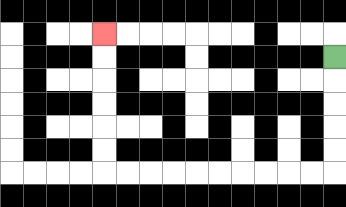{'start': '[14, 2]', 'end': '[4, 1]', 'path_directions': 'D,D,D,D,D,L,L,L,L,L,L,L,L,L,L,U,U,U,U,U,U', 'path_coordinates': '[[14, 2], [14, 3], [14, 4], [14, 5], [14, 6], [14, 7], [13, 7], [12, 7], [11, 7], [10, 7], [9, 7], [8, 7], [7, 7], [6, 7], [5, 7], [4, 7], [4, 6], [4, 5], [4, 4], [4, 3], [4, 2], [4, 1]]'}